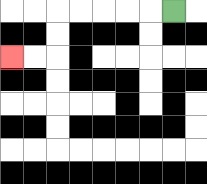{'start': '[7, 0]', 'end': '[0, 2]', 'path_directions': 'L,L,L,L,L,D,D,L,L', 'path_coordinates': '[[7, 0], [6, 0], [5, 0], [4, 0], [3, 0], [2, 0], [2, 1], [2, 2], [1, 2], [0, 2]]'}